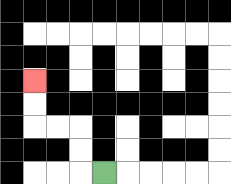{'start': '[4, 7]', 'end': '[1, 3]', 'path_directions': 'L,U,U,L,L,U,U', 'path_coordinates': '[[4, 7], [3, 7], [3, 6], [3, 5], [2, 5], [1, 5], [1, 4], [1, 3]]'}